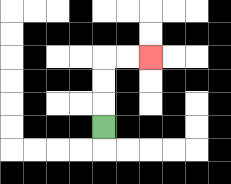{'start': '[4, 5]', 'end': '[6, 2]', 'path_directions': 'U,U,U,R,R', 'path_coordinates': '[[4, 5], [4, 4], [4, 3], [4, 2], [5, 2], [6, 2]]'}